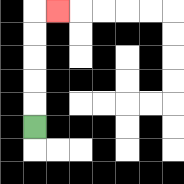{'start': '[1, 5]', 'end': '[2, 0]', 'path_directions': 'U,U,U,U,U,R', 'path_coordinates': '[[1, 5], [1, 4], [1, 3], [1, 2], [1, 1], [1, 0], [2, 0]]'}